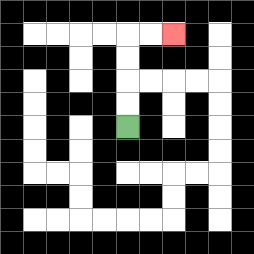{'start': '[5, 5]', 'end': '[7, 1]', 'path_directions': 'U,U,U,U,R,R', 'path_coordinates': '[[5, 5], [5, 4], [5, 3], [5, 2], [5, 1], [6, 1], [7, 1]]'}